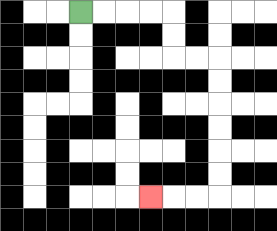{'start': '[3, 0]', 'end': '[6, 8]', 'path_directions': 'R,R,R,R,D,D,R,R,D,D,D,D,D,D,L,L,L', 'path_coordinates': '[[3, 0], [4, 0], [5, 0], [6, 0], [7, 0], [7, 1], [7, 2], [8, 2], [9, 2], [9, 3], [9, 4], [9, 5], [9, 6], [9, 7], [9, 8], [8, 8], [7, 8], [6, 8]]'}